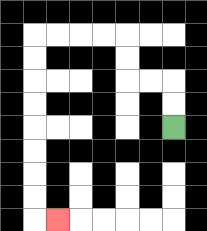{'start': '[7, 5]', 'end': '[2, 9]', 'path_directions': 'U,U,L,L,U,U,L,L,L,L,D,D,D,D,D,D,D,D,R', 'path_coordinates': '[[7, 5], [7, 4], [7, 3], [6, 3], [5, 3], [5, 2], [5, 1], [4, 1], [3, 1], [2, 1], [1, 1], [1, 2], [1, 3], [1, 4], [1, 5], [1, 6], [1, 7], [1, 8], [1, 9], [2, 9]]'}